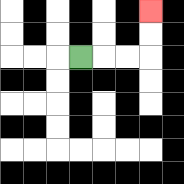{'start': '[3, 2]', 'end': '[6, 0]', 'path_directions': 'R,R,R,U,U', 'path_coordinates': '[[3, 2], [4, 2], [5, 2], [6, 2], [6, 1], [6, 0]]'}